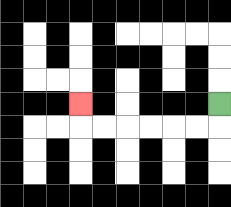{'start': '[9, 4]', 'end': '[3, 4]', 'path_directions': 'D,L,L,L,L,L,L,U', 'path_coordinates': '[[9, 4], [9, 5], [8, 5], [7, 5], [6, 5], [5, 5], [4, 5], [3, 5], [3, 4]]'}